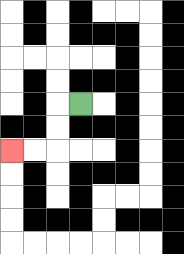{'start': '[3, 4]', 'end': '[0, 6]', 'path_directions': 'L,D,D,L,L', 'path_coordinates': '[[3, 4], [2, 4], [2, 5], [2, 6], [1, 6], [0, 6]]'}